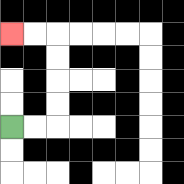{'start': '[0, 5]', 'end': '[0, 1]', 'path_directions': 'R,R,U,U,U,U,L,L', 'path_coordinates': '[[0, 5], [1, 5], [2, 5], [2, 4], [2, 3], [2, 2], [2, 1], [1, 1], [0, 1]]'}